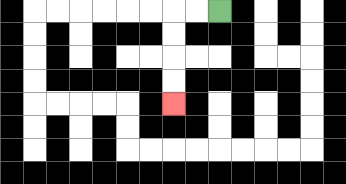{'start': '[9, 0]', 'end': '[7, 4]', 'path_directions': 'L,L,D,D,D,D', 'path_coordinates': '[[9, 0], [8, 0], [7, 0], [7, 1], [7, 2], [7, 3], [7, 4]]'}